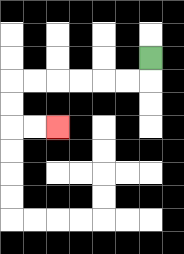{'start': '[6, 2]', 'end': '[2, 5]', 'path_directions': 'D,L,L,L,L,L,L,D,D,R,R', 'path_coordinates': '[[6, 2], [6, 3], [5, 3], [4, 3], [3, 3], [2, 3], [1, 3], [0, 3], [0, 4], [0, 5], [1, 5], [2, 5]]'}